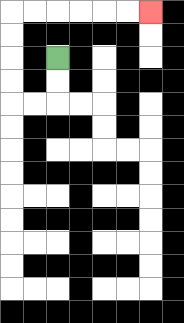{'start': '[2, 2]', 'end': '[6, 0]', 'path_directions': 'D,D,L,L,U,U,U,U,R,R,R,R,R,R', 'path_coordinates': '[[2, 2], [2, 3], [2, 4], [1, 4], [0, 4], [0, 3], [0, 2], [0, 1], [0, 0], [1, 0], [2, 0], [3, 0], [4, 0], [5, 0], [6, 0]]'}